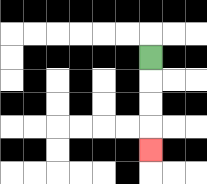{'start': '[6, 2]', 'end': '[6, 6]', 'path_directions': 'D,D,D,D', 'path_coordinates': '[[6, 2], [6, 3], [6, 4], [6, 5], [6, 6]]'}